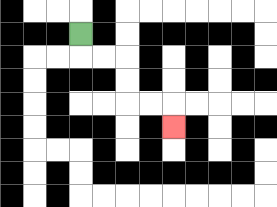{'start': '[3, 1]', 'end': '[7, 5]', 'path_directions': 'D,R,R,D,D,R,R,D', 'path_coordinates': '[[3, 1], [3, 2], [4, 2], [5, 2], [5, 3], [5, 4], [6, 4], [7, 4], [7, 5]]'}